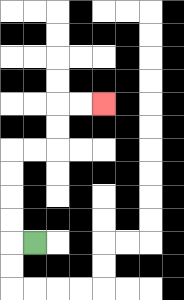{'start': '[1, 10]', 'end': '[4, 4]', 'path_directions': 'L,U,U,U,U,R,R,U,U,R,R', 'path_coordinates': '[[1, 10], [0, 10], [0, 9], [0, 8], [0, 7], [0, 6], [1, 6], [2, 6], [2, 5], [2, 4], [3, 4], [4, 4]]'}